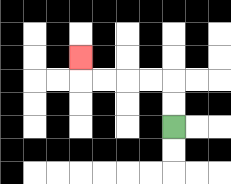{'start': '[7, 5]', 'end': '[3, 2]', 'path_directions': 'U,U,L,L,L,L,U', 'path_coordinates': '[[7, 5], [7, 4], [7, 3], [6, 3], [5, 3], [4, 3], [3, 3], [3, 2]]'}